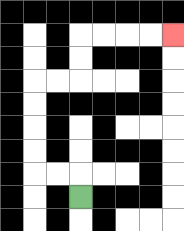{'start': '[3, 8]', 'end': '[7, 1]', 'path_directions': 'U,L,L,U,U,U,U,R,R,U,U,R,R,R,R', 'path_coordinates': '[[3, 8], [3, 7], [2, 7], [1, 7], [1, 6], [1, 5], [1, 4], [1, 3], [2, 3], [3, 3], [3, 2], [3, 1], [4, 1], [5, 1], [6, 1], [7, 1]]'}